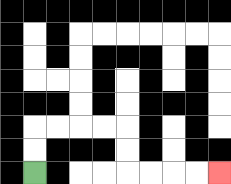{'start': '[1, 7]', 'end': '[9, 7]', 'path_directions': 'U,U,R,R,R,R,D,D,R,R,R,R', 'path_coordinates': '[[1, 7], [1, 6], [1, 5], [2, 5], [3, 5], [4, 5], [5, 5], [5, 6], [5, 7], [6, 7], [7, 7], [8, 7], [9, 7]]'}